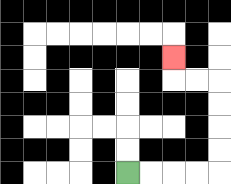{'start': '[5, 7]', 'end': '[7, 2]', 'path_directions': 'R,R,R,R,U,U,U,U,L,L,U', 'path_coordinates': '[[5, 7], [6, 7], [7, 7], [8, 7], [9, 7], [9, 6], [9, 5], [9, 4], [9, 3], [8, 3], [7, 3], [7, 2]]'}